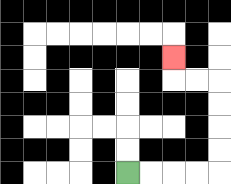{'start': '[5, 7]', 'end': '[7, 2]', 'path_directions': 'R,R,R,R,U,U,U,U,L,L,U', 'path_coordinates': '[[5, 7], [6, 7], [7, 7], [8, 7], [9, 7], [9, 6], [9, 5], [9, 4], [9, 3], [8, 3], [7, 3], [7, 2]]'}